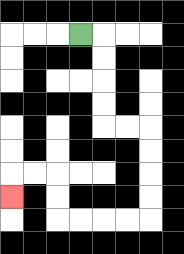{'start': '[3, 1]', 'end': '[0, 8]', 'path_directions': 'R,D,D,D,D,R,R,D,D,D,D,L,L,L,L,U,U,L,L,D', 'path_coordinates': '[[3, 1], [4, 1], [4, 2], [4, 3], [4, 4], [4, 5], [5, 5], [6, 5], [6, 6], [6, 7], [6, 8], [6, 9], [5, 9], [4, 9], [3, 9], [2, 9], [2, 8], [2, 7], [1, 7], [0, 7], [0, 8]]'}